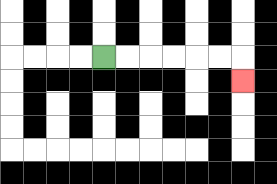{'start': '[4, 2]', 'end': '[10, 3]', 'path_directions': 'R,R,R,R,R,R,D', 'path_coordinates': '[[4, 2], [5, 2], [6, 2], [7, 2], [8, 2], [9, 2], [10, 2], [10, 3]]'}